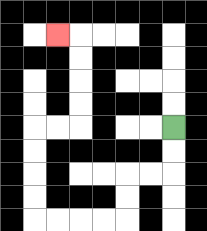{'start': '[7, 5]', 'end': '[2, 1]', 'path_directions': 'D,D,L,L,D,D,L,L,L,L,U,U,U,U,R,R,U,U,U,U,L', 'path_coordinates': '[[7, 5], [7, 6], [7, 7], [6, 7], [5, 7], [5, 8], [5, 9], [4, 9], [3, 9], [2, 9], [1, 9], [1, 8], [1, 7], [1, 6], [1, 5], [2, 5], [3, 5], [3, 4], [3, 3], [3, 2], [3, 1], [2, 1]]'}